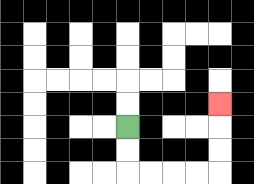{'start': '[5, 5]', 'end': '[9, 4]', 'path_directions': 'D,D,R,R,R,R,U,U,U', 'path_coordinates': '[[5, 5], [5, 6], [5, 7], [6, 7], [7, 7], [8, 7], [9, 7], [9, 6], [9, 5], [9, 4]]'}